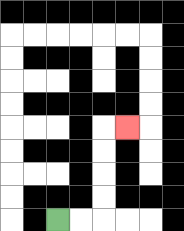{'start': '[2, 9]', 'end': '[5, 5]', 'path_directions': 'R,R,U,U,U,U,R', 'path_coordinates': '[[2, 9], [3, 9], [4, 9], [4, 8], [4, 7], [4, 6], [4, 5], [5, 5]]'}